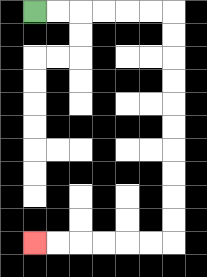{'start': '[1, 0]', 'end': '[1, 10]', 'path_directions': 'R,R,R,R,R,R,D,D,D,D,D,D,D,D,D,D,L,L,L,L,L,L', 'path_coordinates': '[[1, 0], [2, 0], [3, 0], [4, 0], [5, 0], [6, 0], [7, 0], [7, 1], [7, 2], [7, 3], [7, 4], [7, 5], [7, 6], [7, 7], [7, 8], [7, 9], [7, 10], [6, 10], [5, 10], [4, 10], [3, 10], [2, 10], [1, 10]]'}